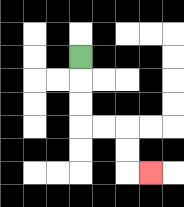{'start': '[3, 2]', 'end': '[6, 7]', 'path_directions': 'D,D,D,R,R,D,D,R', 'path_coordinates': '[[3, 2], [3, 3], [3, 4], [3, 5], [4, 5], [5, 5], [5, 6], [5, 7], [6, 7]]'}